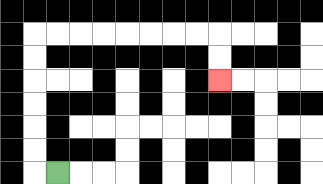{'start': '[2, 7]', 'end': '[9, 3]', 'path_directions': 'L,U,U,U,U,U,U,R,R,R,R,R,R,R,R,D,D', 'path_coordinates': '[[2, 7], [1, 7], [1, 6], [1, 5], [1, 4], [1, 3], [1, 2], [1, 1], [2, 1], [3, 1], [4, 1], [5, 1], [6, 1], [7, 1], [8, 1], [9, 1], [9, 2], [9, 3]]'}